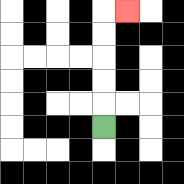{'start': '[4, 5]', 'end': '[5, 0]', 'path_directions': 'U,U,U,U,U,R', 'path_coordinates': '[[4, 5], [4, 4], [4, 3], [4, 2], [4, 1], [4, 0], [5, 0]]'}